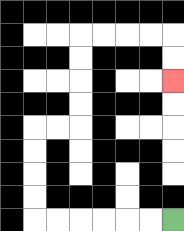{'start': '[7, 9]', 'end': '[7, 3]', 'path_directions': 'L,L,L,L,L,L,U,U,U,U,R,R,U,U,U,U,R,R,R,R,D,D', 'path_coordinates': '[[7, 9], [6, 9], [5, 9], [4, 9], [3, 9], [2, 9], [1, 9], [1, 8], [1, 7], [1, 6], [1, 5], [2, 5], [3, 5], [3, 4], [3, 3], [3, 2], [3, 1], [4, 1], [5, 1], [6, 1], [7, 1], [7, 2], [7, 3]]'}